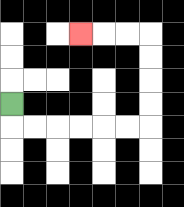{'start': '[0, 4]', 'end': '[3, 1]', 'path_directions': 'D,R,R,R,R,R,R,U,U,U,U,L,L,L', 'path_coordinates': '[[0, 4], [0, 5], [1, 5], [2, 5], [3, 5], [4, 5], [5, 5], [6, 5], [6, 4], [6, 3], [6, 2], [6, 1], [5, 1], [4, 1], [3, 1]]'}